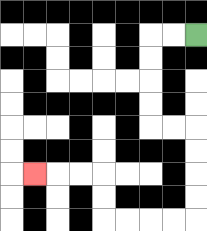{'start': '[8, 1]', 'end': '[1, 7]', 'path_directions': 'L,L,D,D,D,D,R,R,D,D,D,D,L,L,L,L,U,U,L,L,L', 'path_coordinates': '[[8, 1], [7, 1], [6, 1], [6, 2], [6, 3], [6, 4], [6, 5], [7, 5], [8, 5], [8, 6], [8, 7], [8, 8], [8, 9], [7, 9], [6, 9], [5, 9], [4, 9], [4, 8], [4, 7], [3, 7], [2, 7], [1, 7]]'}